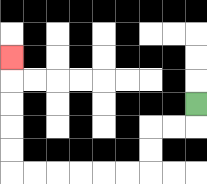{'start': '[8, 4]', 'end': '[0, 2]', 'path_directions': 'D,L,L,D,D,L,L,L,L,L,L,U,U,U,U,U', 'path_coordinates': '[[8, 4], [8, 5], [7, 5], [6, 5], [6, 6], [6, 7], [5, 7], [4, 7], [3, 7], [2, 7], [1, 7], [0, 7], [0, 6], [0, 5], [0, 4], [0, 3], [0, 2]]'}